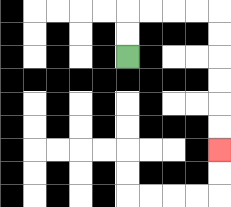{'start': '[5, 2]', 'end': '[9, 6]', 'path_directions': 'U,U,R,R,R,R,D,D,D,D,D,D', 'path_coordinates': '[[5, 2], [5, 1], [5, 0], [6, 0], [7, 0], [8, 0], [9, 0], [9, 1], [9, 2], [9, 3], [9, 4], [9, 5], [9, 6]]'}